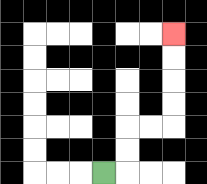{'start': '[4, 7]', 'end': '[7, 1]', 'path_directions': 'R,U,U,R,R,U,U,U,U', 'path_coordinates': '[[4, 7], [5, 7], [5, 6], [5, 5], [6, 5], [7, 5], [7, 4], [7, 3], [7, 2], [7, 1]]'}